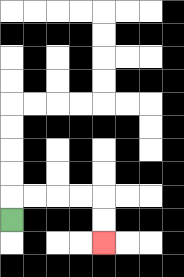{'start': '[0, 9]', 'end': '[4, 10]', 'path_directions': 'U,R,R,R,R,D,D', 'path_coordinates': '[[0, 9], [0, 8], [1, 8], [2, 8], [3, 8], [4, 8], [4, 9], [4, 10]]'}